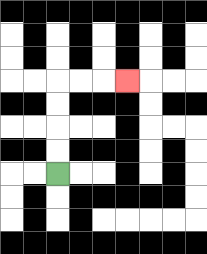{'start': '[2, 7]', 'end': '[5, 3]', 'path_directions': 'U,U,U,U,R,R,R', 'path_coordinates': '[[2, 7], [2, 6], [2, 5], [2, 4], [2, 3], [3, 3], [4, 3], [5, 3]]'}